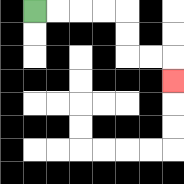{'start': '[1, 0]', 'end': '[7, 3]', 'path_directions': 'R,R,R,R,D,D,R,R,D', 'path_coordinates': '[[1, 0], [2, 0], [3, 0], [4, 0], [5, 0], [5, 1], [5, 2], [6, 2], [7, 2], [7, 3]]'}